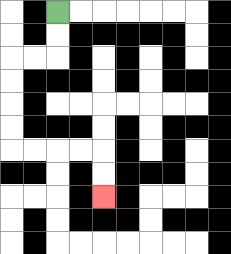{'start': '[2, 0]', 'end': '[4, 8]', 'path_directions': 'D,D,L,L,D,D,D,D,R,R,R,R,D,D', 'path_coordinates': '[[2, 0], [2, 1], [2, 2], [1, 2], [0, 2], [0, 3], [0, 4], [0, 5], [0, 6], [1, 6], [2, 6], [3, 6], [4, 6], [4, 7], [4, 8]]'}